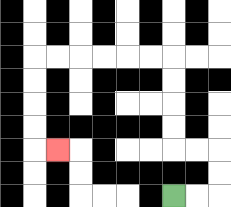{'start': '[7, 8]', 'end': '[2, 6]', 'path_directions': 'R,R,U,U,L,L,U,U,U,U,L,L,L,L,L,L,D,D,D,D,R', 'path_coordinates': '[[7, 8], [8, 8], [9, 8], [9, 7], [9, 6], [8, 6], [7, 6], [7, 5], [7, 4], [7, 3], [7, 2], [6, 2], [5, 2], [4, 2], [3, 2], [2, 2], [1, 2], [1, 3], [1, 4], [1, 5], [1, 6], [2, 6]]'}